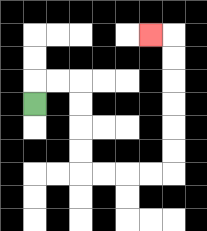{'start': '[1, 4]', 'end': '[6, 1]', 'path_directions': 'U,R,R,D,D,D,D,R,R,R,R,U,U,U,U,U,U,L', 'path_coordinates': '[[1, 4], [1, 3], [2, 3], [3, 3], [3, 4], [3, 5], [3, 6], [3, 7], [4, 7], [5, 7], [6, 7], [7, 7], [7, 6], [7, 5], [7, 4], [7, 3], [7, 2], [7, 1], [6, 1]]'}